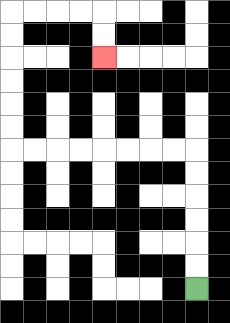{'start': '[8, 12]', 'end': '[4, 2]', 'path_directions': 'U,U,U,U,U,U,L,L,L,L,L,L,L,L,U,U,U,U,U,U,R,R,R,R,D,D', 'path_coordinates': '[[8, 12], [8, 11], [8, 10], [8, 9], [8, 8], [8, 7], [8, 6], [7, 6], [6, 6], [5, 6], [4, 6], [3, 6], [2, 6], [1, 6], [0, 6], [0, 5], [0, 4], [0, 3], [0, 2], [0, 1], [0, 0], [1, 0], [2, 0], [3, 0], [4, 0], [4, 1], [4, 2]]'}